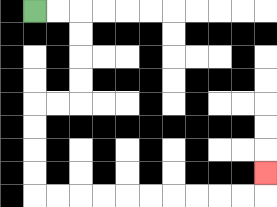{'start': '[1, 0]', 'end': '[11, 7]', 'path_directions': 'R,R,D,D,D,D,L,L,D,D,D,D,R,R,R,R,R,R,R,R,R,R,U', 'path_coordinates': '[[1, 0], [2, 0], [3, 0], [3, 1], [3, 2], [3, 3], [3, 4], [2, 4], [1, 4], [1, 5], [1, 6], [1, 7], [1, 8], [2, 8], [3, 8], [4, 8], [5, 8], [6, 8], [7, 8], [8, 8], [9, 8], [10, 8], [11, 8], [11, 7]]'}